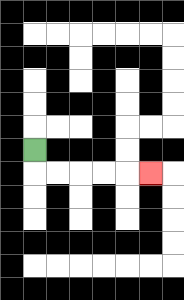{'start': '[1, 6]', 'end': '[6, 7]', 'path_directions': 'D,R,R,R,R,R', 'path_coordinates': '[[1, 6], [1, 7], [2, 7], [3, 7], [4, 7], [5, 7], [6, 7]]'}